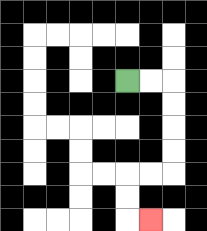{'start': '[5, 3]', 'end': '[6, 9]', 'path_directions': 'R,R,D,D,D,D,L,L,D,D,R', 'path_coordinates': '[[5, 3], [6, 3], [7, 3], [7, 4], [7, 5], [7, 6], [7, 7], [6, 7], [5, 7], [5, 8], [5, 9], [6, 9]]'}